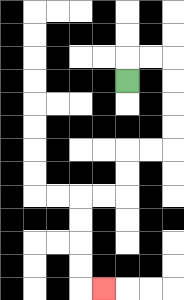{'start': '[5, 3]', 'end': '[4, 12]', 'path_directions': 'U,R,R,D,D,D,D,L,L,D,D,L,L,D,D,D,D,R', 'path_coordinates': '[[5, 3], [5, 2], [6, 2], [7, 2], [7, 3], [7, 4], [7, 5], [7, 6], [6, 6], [5, 6], [5, 7], [5, 8], [4, 8], [3, 8], [3, 9], [3, 10], [3, 11], [3, 12], [4, 12]]'}